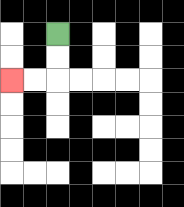{'start': '[2, 1]', 'end': '[0, 3]', 'path_directions': 'D,D,L,L', 'path_coordinates': '[[2, 1], [2, 2], [2, 3], [1, 3], [0, 3]]'}